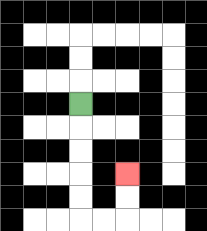{'start': '[3, 4]', 'end': '[5, 7]', 'path_directions': 'D,D,D,D,D,R,R,U,U', 'path_coordinates': '[[3, 4], [3, 5], [3, 6], [3, 7], [3, 8], [3, 9], [4, 9], [5, 9], [5, 8], [5, 7]]'}